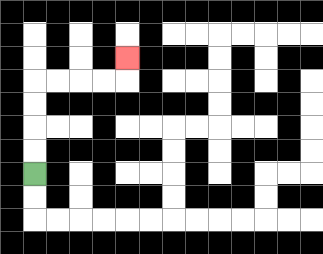{'start': '[1, 7]', 'end': '[5, 2]', 'path_directions': 'U,U,U,U,R,R,R,R,U', 'path_coordinates': '[[1, 7], [1, 6], [1, 5], [1, 4], [1, 3], [2, 3], [3, 3], [4, 3], [5, 3], [5, 2]]'}